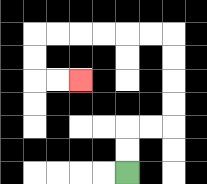{'start': '[5, 7]', 'end': '[3, 3]', 'path_directions': 'U,U,R,R,U,U,U,U,L,L,L,L,L,L,D,D,R,R', 'path_coordinates': '[[5, 7], [5, 6], [5, 5], [6, 5], [7, 5], [7, 4], [7, 3], [7, 2], [7, 1], [6, 1], [5, 1], [4, 1], [3, 1], [2, 1], [1, 1], [1, 2], [1, 3], [2, 3], [3, 3]]'}